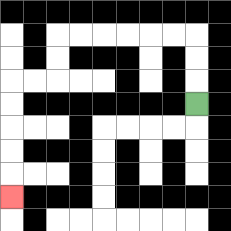{'start': '[8, 4]', 'end': '[0, 8]', 'path_directions': 'U,U,U,L,L,L,L,L,L,D,D,L,L,D,D,D,D,D', 'path_coordinates': '[[8, 4], [8, 3], [8, 2], [8, 1], [7, 1], [6, 1], [5, 1], [4, 1], [3, 1], [2, 1], [2, 2], [2, 3], [1, 3], [0, 3], [0, 4], [0, 5], [0, 6], [0, 7], [0, 8]]'}